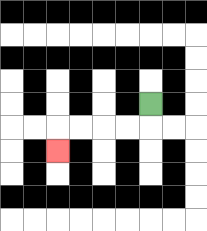{'start': '[6, 4]', 'end': '[2, 6]', 'path_directions': 'D,L,L,L,L,D', 'path_coordinates': '[[6, 4], [6, 5], [5, 5], [4, 5], [3, 5], [2, 5], [2, 6]]'}